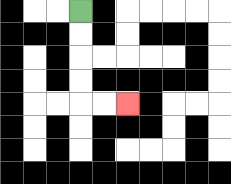{'start': '[3, 0]', 'end': '[5, 4]', 'path_directions': 'D,D,D,D,R,R', 'path_coordinates': '[[3, 0], [3, 1], [3, 2], [3, 3], [3, 4], [4, 4], [5, 4]]'}